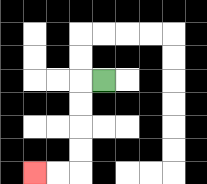{'start': '[4, 3]', 'end': '[1, 7]', 'path_directions': 'L,D,D,D,D,L,L', 'path_coordinates': '[[4, 3], [3, 3], [3, 4], [3, 5], [3, 6], [3, 7], [2, 7], [1, 7]]'}